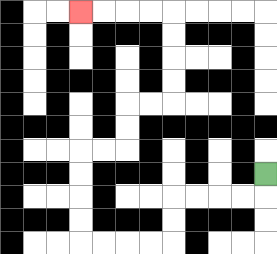{'start': '[11, 7]', 'end': '[3, 0]', 'path_directions': 'D,L,L,L,L,D,D,L,L,L,L,U,U,U,U,R,R,U,U,R,R,U,U,U,U,L,L,L,L', 'path_coordinates': '[[11, 7], [11, 8], [10, 8], [9, 8], [8, 8], [7, 8], [7, 9], [7, 10], [6, 10], [5, 10], [4, 10], [3, 10], [3, 9], [3, 8], [3, 7], [3, 6], [4, 6], [5, 6], [5, 5], [5, 4], [6, 4], [7, 4], [7, 3], [7, 2], [7, 1], [7, 0], [6, 0], [5, 0], [4, 0], [3, 0]]'}